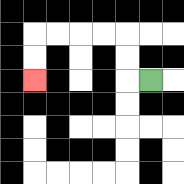{'start': '[6, 3]', 'end': '[1, 3]', 'path_directions': 'L,U,U,L,L,L,L,D,D', 'path_coordinates': '[[6, 3], [5, 3], [5, 2], [5, 1], [4, 1], [3, 1], [2, 1], [1, 1], [1, 2], [1, 3]]'}